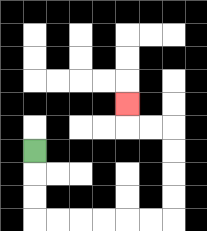{'start': '[1, 6]', 'end': '[5, 4]', 'path_directions': 'D,D,D,R,R,R,R,R,R,U,U,U,U,L,L,U', 'path_coordinates': '[[1, 6], [1, 7], [1, 8], [1, 9], [2, 9], [3, 9], [4, 9], [5, 9], [6, 9], [7, 9], [7, 8], [7, 7], [7, 6], [7, 5], [6, 5], [5, 5], [5, 4]]'}